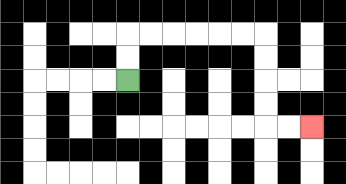{'start': '[5, 3]', 'end': '[13, 5]', 'path_directions': 'U,U,R,R,R,R,R,R,D,D,D,D,R,R', 'path_coordinates': '[[5, 3], [5, 2], [5, 1], [6, 1], [7, 1], [8, 1], [9, 1], [10, 1], [11, 1], [11, 2], [11, 3], [11, 4], [11, 5], [12, 5], [13, 5]]'}